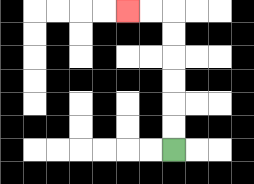{'start': '[7, 6]', 'end': '[5, 0]', 'path_directions': 'U,U,U,U,U,U,L,L', 'path_coordinates': '[[7, 6], [7, 5], [7, 4], [7, 3], [7, 2], [7, 1], [7, 0], [6, 0], [5, 0]]'}